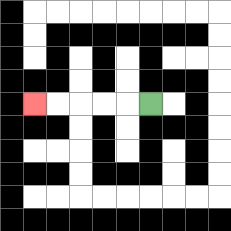{'start': '[6, 4]', 'end': '[1, 4]', 'path_directions': 'L,L,L,L,L', 'path_coordinates': '[[6, 4], [5, 4], [4, 4], [3, 4], [2, 4], [1, 4]]'}